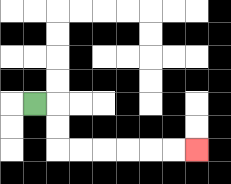{'start': '[1, 4]', 'end': '[8, 6]', 'path_directions': 'R,D,D,R,R,R,R,R,R', 'path_coordinates': '[[1, 4], [2, 4], [2, 5], [2, 6], [3, 6], [4, 6], [5, 6], [6, 6], [7, 6], [8, 6]]'}